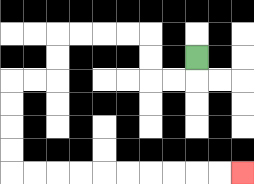{'start': '[8, 2]', 'end': '[10, 7]', 'path_directions': 'D,L,L,U,U,L,L,L,L,D,D,L,L,D,D,D,D,R,R,R,R,R,R,R,R,R,R', 'path_coordinates': '[[8, 2], [8, 3], [7, 3], [6, 3], [6, 2], [6, 1], [5, 1], [4, 1], [3, 1], [2, 1], [2, 2], [2, 3], [1, 3], [0, 3], [0, 4], [0, 5], [0, 6], [0, 7], [1, 7], [2, 7], [3, 7], [4, 7], [5, 7], [6, 7], [7, 7], [8, 7], [9, 7], [10, 7]]'}